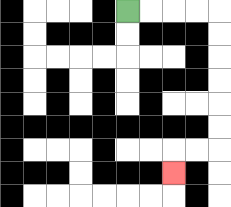{'start': '[5, 0]', 'end': '[7, 7]', 'path_directions': 'R,R,R,R,D,D,D,D,D,D,L,L,D', 'path_coordinates': '[[5, 0], [6, 0], [7, 0], [8, 0], [9, 0], [9, 1], [9, 2], [9, 3], [9, 4], [9, 5], [9, 6], [8, 6], [7, 6], [7, 7]]'}